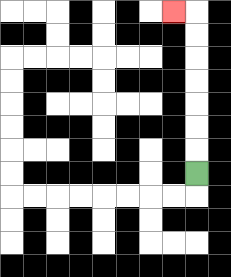{'start': '[8, 7]', 'end': '[7, 0]', 'path_directions': 'U,U,U,U,U,U,U,L', 'path_coordinates': '[[8, 7], [8, 6], [8, 5], [8, 4], [8, 3], [8, 2], [8, 1], [8, 0], [7, 0]]'}